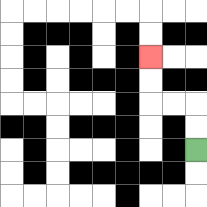{'start': '[8, 6]', 'end': '[6, 2]', 'path_directions': 'U,U,L,L,U,U', 'path_coordinates': '[[8, 6], [8, 5], [8, 4], [7, 4], [6, 4], [6, 3], [6, 2]]'}